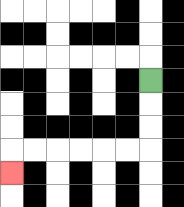{'start': '[6, 3]', 'end': '[0, 7]', 'path_directions': 'D,D,D,L,L,L,L,L,L,D', 'path_coordinates': '[[6, 3], [6, 4], [6, 5], [6, 6], [5, 6], [4, 6], [3, 6], [2, 6], [1, 6], [0, 6], [0, 7]]'}